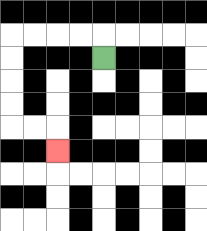{'start': '[4, 2]', 'end': '[2, 6]', 'path_directions': 'U,L,L,L,L,D,D,D,D,R,R,D', 'path_coordinates': '[[4, 2], [4, 1], [3, 1], [2, 1], [1, 1], [0, 1], [0, 2], [0, 3], [0, 4], [0, 5], [1, 5], [2, 5], [2, 6]]'}